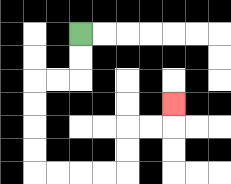{'start': '[3, 1]', 'end': '[7, 4]', 'path_directions': 'D,D,L,L,D,D,D,D,R,R,R,R,U,U,R,R,U', 'path_coordinates': '[[3, 1], [3, 2], [3, 3], [2, 3], [1, 3], [1, 4], [1, 5], [1, 6], [1, 7], [2, 7], [3, 7], [4, 7], [5, 7], [5, 6], [5, 5], [6, 5], [7, 5], [7, 4]]'}